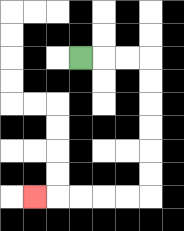{'start': '[3, 2]', 'end': '[1, 8]', 'path_directions': 'R,R,R,D,D,D,D,D,D,L,L,L,L,L', 'path_coordinates': '[[3, 2], [4, 2], [5, 2], [6, 2], [6, 3], [6, 4], [6, 5], [6, 6], [6, 7], [6, 8], [5, 8], [4, 8], [3, 8], [2, 8], [1, 8]]'}